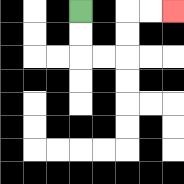{'start': '[3, 0]', 'end': '[7, 0]', 'path_directions': 'D,D,R,R,U,U,R,R', 'path_coordinates': '[[3, 0], [3, 1], [3, 2], [4, 2], [5, 2], [5, 1], [5, 0], [6, 0], [7, 0]]'}